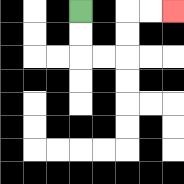{'start': '[3, 0]', 'end': '[7, 0]', 'path_directions': 'D,D,R,R,U,U,R,R', 'path_coordinates': '[[3, 0], [3, 1], [3, 2], [4, 2], [5, 2], [5, 1], [5, 0], [6, 0], [7, 0]]'}